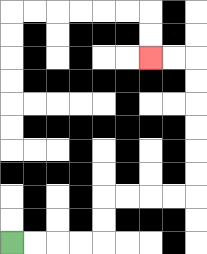{'start': '[0, 10]', 'end': '[6, 2]', 'path_directions': 'R,R,R,R,U,U,R,R,R,R,U,U,U,U,U,U,L,L', 'path_coordinates': '[[0, 10], [1, 10], [2, 10], [3, 10], [4, 10], [4, 9], [4, 8], [5, 8], [6, 8], [7, 8], [8, 8], [8, 7], [8, 6], [8, 5], [8, 4], [8, 3], [8, 2], [7, 2], [6, 2]]'}